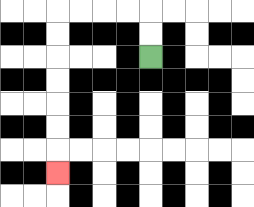{'start': '[6, 2]', 'end': '[2, 7]', 'path_directions': 'U,U,L,L,L,L,D,D,D,D,D,D,D', 'path_coordinates': '[[6, 2], [6, 1], [6, 0], [5, 0], [4, 0], [3, 0], [2, 0], [2, 1], [2, 2], [2, 3], [2, 4], [2, 5], [2, 6], [2, 7]]'}